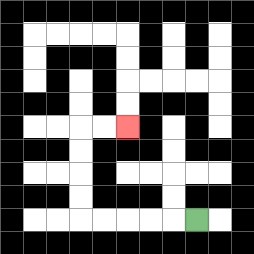{'start': '[8, 9]', 'end': '[5, 5]', 'path_directions': 'L,L,L,L,L,U,U,U,U,R,R', 'path_coordinates': '[[8, 9], [7, 9], [6, 9], [5, 9], [4, 9], [3, 9], [3, 8], [3, 7], [3, 6], [3, 5], [4, 5], [5, 5]]'}